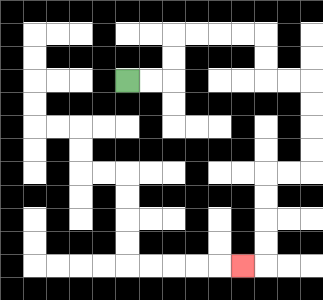{'start': '[5, 3]', 'end': '[10, 11]', 'path_directions': 'R,R,U,U,R,R,R,R,D,D,R,R,D,D,D,D,L,L,D,D,D,D,L', 'path_coordinates': '[[5, 3], [6, 3], [7, 3], [7, 2], [7, 1], [8, 1], [9, 1], [10, 1], [11, 1], [11, 2], [11, 3], [12, 3], [13, 3], [13, 4], [13, 5], [13, 6], [13, 7], [12, 7], [11, 7], [11, 8], [11, 9], [11, 10], [11, 11], [10, 11]]'}